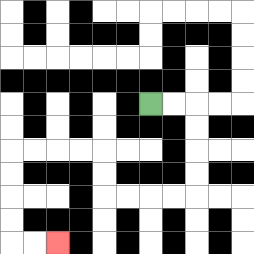{'start': '[6, 4]', 'end': '[2, 10]', 'path_directions': 'R,R,D,D,D,D,L,L,L,L,U,U,L,L,L,L,D,D,D,D,R,R', 'path_coordinates': '[[6, 4], [7, 4], [8, 4], [8, 5], [8, 6], [8, 7], [8, 8], [7, 8], [6, 8], [5, 8], [4, 8], [4, 7], [4, 6], [3, 6], [2, 6], [1, 6], [0, 6], [0, 7], [0, 8], [0, 9], [0, 10], [1, 10], [2, 10]]'}